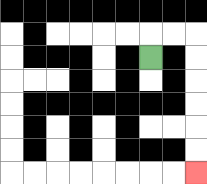{'start': '[6, 2]', 'end': '[8, 7]', 'path_directions': 'U,R,R,D,D,D,D,D,D', 'path_coordinates': '[[6, 2], [6, 1], [7, 1], [8, 1], [8, 2], [8, 3], [8, 4], [8, 5], [8, 6], [8, 7]]'}